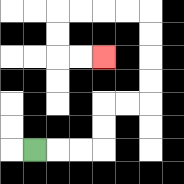{'start': '[1, 6]', 'end': '[4, 2]', 'path_directions': 'R,R,R,U,U,R,R,U,U,U,U,L,L,L,L,D,D,R,R', 'path_coordinates': '[[1, 6], [2, 6], [3, 6], [4, 6], [4, 5], [4, 4], [5, 4], [6, 4], [6, 3], [6, 2], [6, 1], [6, 0], [5, 0], [4, 0], [3, 0], [2, 0], [2, 1], [2, 2], [3, 2], [4, 2]]'}